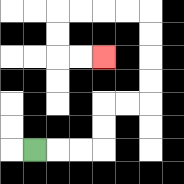{'start': '[1, 6]', 'end': '[4, 2]', 'path_directions': 'R,R,R,U,U,R,R,U,U,U,U,L,L,L,L,D,D,R,R', 'path_coordinates': '[[1, 6], [2, 6], [3, 6], [4, 6], [4, 5], [4, 4], [5, 4], [6, 4], [6, 3], [6, 2], [6, 1], [6, 0], [5, 0], [4, 0], [3, 0], [2, 0], [2, 1], [2, 2], [3, 2], [4, 2]]'}